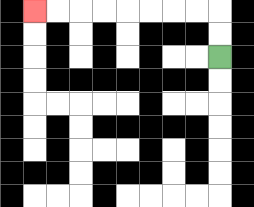{'start': '[9, 2]', 'end': '[1, 0]', 'path_directions': 'U,U,L,L,L,L,L,L,L,L', 'path_coordinates': '[[9, 2], [9, 1], [9, 0], [8, 0], [7, 0], [6, 0], [5, 0], [4, 0], [3, 0], [2, 0], [1, 0]]'}